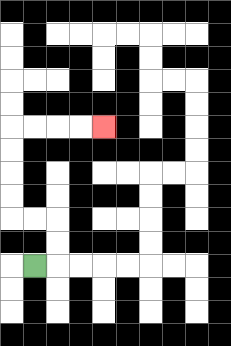{'start': '[1, 11]', 'end': '[4, 5]', 'path_directions': 'R,U,U,L,L,U,U,U,U,R,R,R,R', 'path_coordinates': '[[1, 11], [2, 11], [2, 10], [2, 9], [1, 9], [0, 9], [0, 8], [0, 7], [0, 6], [0, 5], [1, 5], [2, 5], [3, 5], [4, 5]]'}